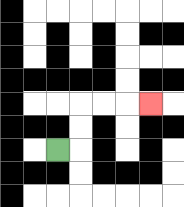{'start': '[2, 6]', 'end': '[6, 4]', 'path_directions': 'R,U,U,R,R,R', 'path_coordinates': '[[2, 6], [3, 6], [3, 5], [3, 4], [4, 4], [5, 4], [6, 4]]'}